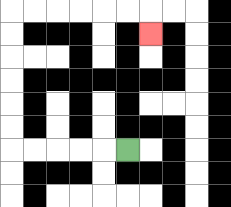{'start': '[5, 6]', 'end': '[6, 1]', 'path_directions': 'L,L,L,L,L,U,U,U,U,U,U,R,R,R,R,R,R,D', 'path_coordinates': '[[5, 6], [4, 6], [3, 6], [2, 6], [1, 6], [0, 6], [0, 5], [0, 4], [0, 3], [0, 2], [0, 1], [0, 0], [1, 0], [2, 0], [3, 0], [4, 0], [5, 0], [6, 0], [6, 1]]'}